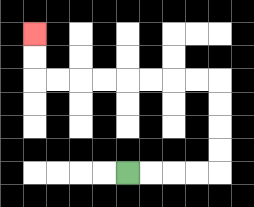{'start': '[5, 7]', 'end': '[1, 1]', 'path_directions': 'R,R,R,R,U,U,U,U,L,L,L,L,L,L,L,L,U,U', 'path_coordinates': '[[5, 7], [6, 7], [7, 7], [8, 7], [9, 7], [9, 6], [9, 5], [9, 4], [9, 3], [8, 3], [7, 3], [6, 3], [5, 3], [4, 3], [3, 3], [2, 3], [1, 3], [1, 2], [1, 1]]'}